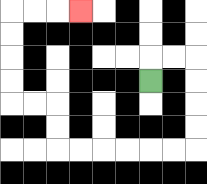{'start': '[6, 3]', 'end': '[3, 0]', 'path_directions': 'U,R,R,D,D,D,D,L,L,L,L,L,L,U,U,L,L,U,U,U,U,R,R,R', 'path_coordinates': '[[6, 3], [6, 2], [7, 2], [8, 2], [8, 3], [8, 4], [8, 5], [8, 6], [7, 6], [6, 6], [5, 6], [4, 6], [3, 6], [2, 6], [2, 5], [2, 4], [1, 4], [0, 4], [0, 3], [0, 2], [0, 1], [0, 0], [1, 0], [2, 0], [3, 0]]'}